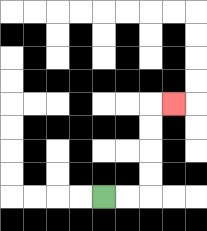{'start': '[4, 8]', 'end': '[7, 4]', 'path_directions': 'R,R,U,U,U,U,R', 'path_coordinates': '[[4, 8], [5, 8], [6, 8], [6, 7], [6, 6], [6, 5], [6, 4], [7, 4]]'}